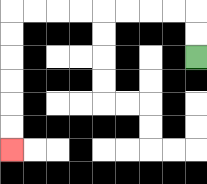{'start': '[8, 2]', 'end': '[0, 6]', 'path_directions': 'U,U,L,L,L,L,L,L,L,L,D,D,D,D,D,D', 'path_coordinates': '[[8, 2], [8, 1], [8, 0], [7, 0], [6, 0], [5, 0], [4, 0], [3, 0], [2, 0], [1, 0], [0, 0], [0, 1], [0, 2], [0, 3], [0, 4], [0, 5], [0, 6]]'}